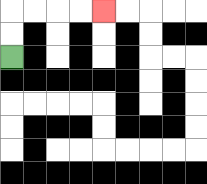{'start': '[0, 2]', 'end': '[4, 0]', 'path_directions': 'U,U,R,R,R,R', 'path_coordinates': '[[0, 2], [0, 1], [0, 0], [1, 0], [2, 0], [3, 0], [4, 0]]'}